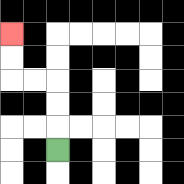{'start': '[2, 6]', 'end': '[0, 1]', 'path_directions': 'U,U,U,L,L,U,U', 'path_coordinates': '[[2, 6], [2, 5], [2, 4], [2, 3], [1, 3], [0, 3], [0, 2], [0, 1]]'}